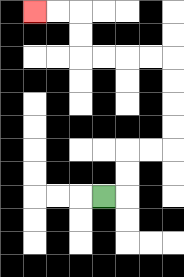{'start': '[4, 8]', 'end': '[1, 0]', 'path_directions': 'R,U,U,R,R,U,U,U,U,L,L,L,L,U,U,L,L', 'path_coordinates': '[[4, 8], [5, 8], [5, 7], [5, 6], [6, 6], [7, 6], [7, 5], [7, 4], [7, 3], [7, 2], [6, 2], [5, 2], [4, 2], [3, 2], [3, 1], [3, 0], [2, 0], [1, 0]]'}